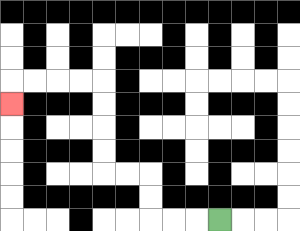{'start': '[9, 9]', 'end': '[0, 4]', 'path_directions': 'L,L,L,U,U,L,L,U,U,U,U,L,L,L,L,D', 'path_coordinates': '[[9, 9], [8, 9], [7, 9], [6, 9], [6, 8], [6, 7], [5, 7], [4, 7], [4, 6], [4, 5], [4, 4], [4, 3], [3, 3], [2, 3], [1, 3], [0, 3], [0, 4]]'}